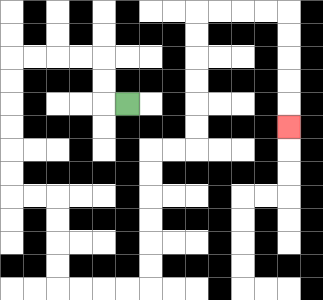{'start': '[5, 4]', 'end': '[12, 5]', 'path_directions': 'L,U,U,L,L,L,L,D,D,D,D,D,D,R,R,D,D,D,D,R,R,R,R,U,U,U,U,U,U,R,R,U,U,U,U,U,U,R,R,R,R,D,D,D,D,D', 'path_coordinates': '[[5, 4], [4, 4], [4, 3], [4, 2], [3, 2], [2, 2], [1, 2], [0, 2], [0, 3], [0, 4], [0, 5], [0, 6], [0, 7], [0, 8], [1, 8], [2, 8], [2, 9], [2, 10], [2, 11], [2, 12], [3, 12], [4, 12], [5, 12], [6, 12], [6, 11], [6, 10], [6, 9], [6, 8], [6, 7], [6, 6], [7, 6], [8, 6], [8, 5], [8, 4], [8, 3], [8, 2], [8, 1], [8, 0], [9, 0], [10, 0], [11, 0], [12, 0], [12, 1], [12, 2], [12, 3], [12, 4], [12, 5]]'}